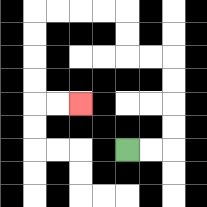{'start': '[5, 6]', 'end': '[3, 4]', 'path_directions': 'R,R,U,U,U,U,L,L,U,U,L,L,L,L,D,D,D,D,R,R', 'path_coordinates': '[[5, 6], [6, 6], [7, 6], [7, 5], [7, 4], [7, 3], [7, 2], [6, 2], [5, 2], [5, 1], [5, 0], [4, 0], [3, 0], [2, 0], [1, 0], [1, 1], [1, 2], [1, 3], [1, 4], [2, 4], [3, 4]]'}